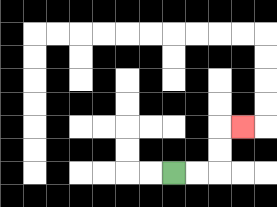{'start': '[7, 7]', 'end': '[10, 5]', 'path_directions': 'R,R,U,U,R', 'path_coordinates': '[[7, 7], [8, 7], [9, 7], [9, 6], [9, 5], [10, 5]]'}